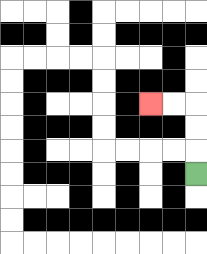{'start': '[8, 7]', 'end': '[6, 4]', 'path_directions': 'U,U,U,L,L', 'path_coordinates': '[[8, 7], [8, 6], [8, 5], [8, 4], [7, 4], [6, 4]]'}